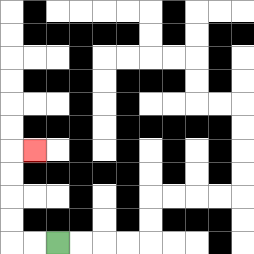{'start': '[2, 10]', 'end': '[1, 6]', 'path_directions': 'L,L,U,U,U,U,R', 'path_coordinates': '[[2, 10], [1, 10], [0, 10], [0, 9], [0, 8], [0, 7], [0, 6], [1, 6]]'}